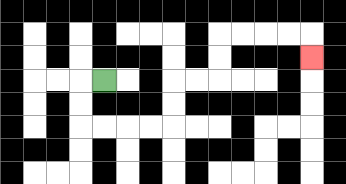{'start': '[4, 3]', 'end': '[13, 2]', 'path_directions': 'L,D,D,R,R,R,R,U,U,R,R,U,U,R,R,R,R,D', 'path_coordinates': '[[4, 3], [3, 3], [3, 4], [3, 5], [4, 5], [5, 5], [6, 5], [7, 5], [7, 4], [7, 3], [8, 3], [9, 3], [9, 2], [9, 1], [10, 1], [11, 1], [12, 1], [13, 1], [13, 2]]'}